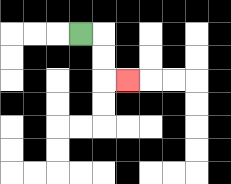{'start': '[3, 1]', 'end': '[5, 3]', 'path_directions': 'R,D,D,R', 'path_coordinates': '[[3, 1], [4, 1], [4, 2], [4, 3], [5, 3]]'}